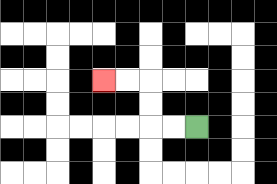{'start': '[8, 5]', 'end': '[4, 3]', 'path_directions': 'L,L,U,U,L,L', 'path_coordinates': '[[8, 5], [7, 5], [6, 5], [6, 4], [6, 3], [5, 3], [4, 3]]'}